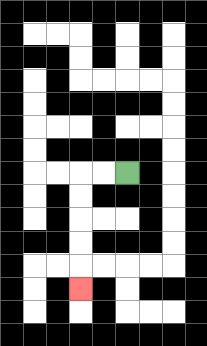{'start': '[5, 7]', 'end': '[3, 12]', 'path_directions': 'L,L,D,D,D,D,D', 'path_coordinates': '[[5, 7], [4, 7], [3, 7], [3, 8], [3, 9], [3, 10], [3, 11], [3, 12]]'}